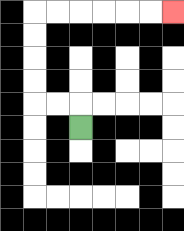{'start': '[3, 5]', 'end': '[7, 0]', 'path_directions': 'U,L,L,U,U,U,U,R,R,R,R,R,R', 'path_coordinates': '[[3, 5], [3, 4], [2, 4], [1, 4], [1, 3], [1, 2], [1, 1], [1, 0], [2, 0], [3, 0], [4, 0], [5, 0], [6, 0], [7, 0]]'}